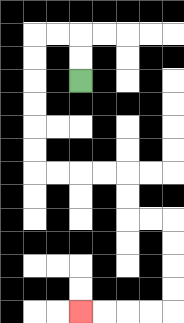{'start': '[3, 3]', 'end': '[3, 13]', 'path_directions': 'U,U,L,L,D,D,D,D,D,D,R,R,R,R,D,D,R,R,D,D,D,D,L,L,L,L', 'path_coordinates': '[[3, 3], [3, 2], [3, 1], [2, 1], [1, 1], [1, 2], [1, 3], [1, 4], [1, 5], [1, 6], [1, 7], [2, 7], [3, 7], [4, 7], [5, 7], [5, 8], [5, 9], [6, 9], [7, 9], [7, 10], [7, 11], [7, 12], [7, 13], [6, 13], [5, 13], [4, 13], [3, 13]]'}